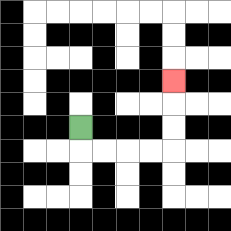{'start': '[3, 5]', 'end': '[7, 3]', 'path_directions': 'D,R,R,R,R,U,U,U', 'path_coordinates': '[[3, 5], [3, 6], [4, 6], [5, 6], [6, 6], [7, 6], [7, 5], [7, 4], [7, 3]]'}